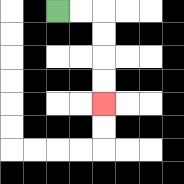{'start': '[2, 0]', 'end': '[4, 4]', 'path_directions': 'R,R,D,D,D,D', 'path_coordinates': '[[2, 0], [3, 0], [4, 0], [4, 1], [4, 2], [4, 3], [4, 4]]'}